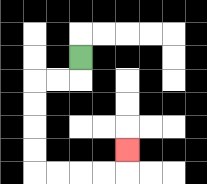{'start': '[3, 2]', 'end': '[5, 6]', 'path_directions': 'D,L,L,D,D,D,D,R,R,R,R,U', 'path_coordinates': '[[3, 2], [3, 3], [2, 3], [1, 3], [1, 4], [1, 5], [1, 6], [1, 7], [2, 7], [3, 7], [4, 7], [5, 7], [5, 6]]'}